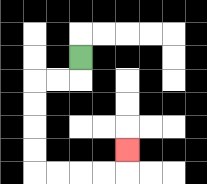{'start': '[3, 2]', 'end': '[5, 6]', 'path_directions': 'D,L,L,D,D,D,D,R,R,R,R,U', 'path_coordinates': '[[3, 2], [3, 3], [2, 3], [1, 3], [1, 4], [1, 5], [1, 6], [1, 7], [2, 7], [3, 7], [4, 7], [5, 7], [5, 6]]'}